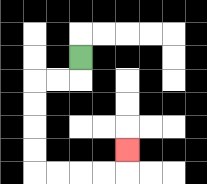{'start': '[3, 2]', 'end': '[5, 6]', 'path_directions': 'D,L,L,D,D,D,D,R,R,R,R,U', 'path_coordinates': '[[3, 2], [3, 3], [2, 3], [1, 3], [1, 4], [1, 5], [1, 6], [1, 7], [2, 7], [3, 7], [4, 7], [5, 7], [5, 6]]'}